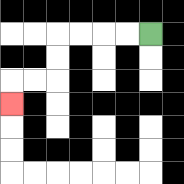{'start': '[6, 1]', 'end': '[0, 4]', 'path_directions': 'L,L,L,L,D,D,L,L,D', 'path_coordinates': '[[6, 1], [5, 1], [4, 1], [3, 1], [2, 1], [2, 2], [2, 3], [1, 3], [0, 3], [0, 4]]'}